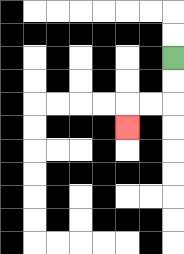{'start': '[7, 2]', 'end': '[5, 5]', 'path_directions': 'D,D,L,L,D', 'path_coordinates': '[[7, 2], [7, 3], [7, 4], [6, 4], [5, 4], [5, 5]]'}